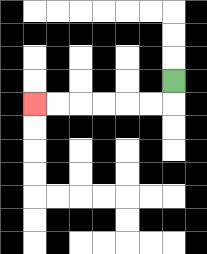{'start': '[7, 3]', 'end': '[1, 4]', 'path_directions': 'D,L,L,L,L,L,L', 'path_coordinates': '[[7, 3], [7, 4], [6, 4], [5, 4], [4, 4], [3, 4], [2, 4], [1, 4]]'}